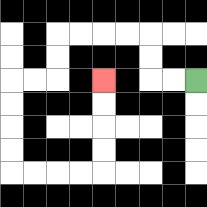{'start': '[8, 3]', 'end': '[4, 3]', 'path_directions': 'L,L,U,U,L,L,L,L,D,D,L,L,D,D,D,D,R,R,R,R,U,U,U,U', 'path_coordinates': '[[8, 3], [7, 3], [6, 3], [6, 2], [6, 1], [5, 1], [4, 1], [3, 1], [2, 1], [2, 2], [2, 3], [1, 3], [0, 3], [0, 4], [0, 5], [0, 6], [0, 7], [1, 7], [2, 7], [3, 7], [4, 7], [4, 6], [4, 5], [4, 4], [4, 3]]'}